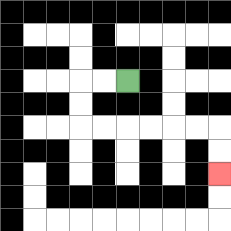{'start': '[5, 3]', 'end': '[9, 7]', 'path_directions': 'L,L,D,D,R,R,R,R,R,R,D,D', 'path_coordinates': '[[5, 3], [4, 3], [3, 3], [3, 4], [3, 5], [4, 5], [5, 5], [6, 5], [7, 5], [8, 5], [9, 5], [9, 6], [9, 7]]'}